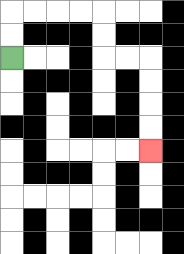{'start': '[0, 2]', 'end': '[6, 6]', 'path_directions': 'U,U,R,R,R,R,D,D,R,R,D,D,D,D', 'path_coordinates': '[[0, 2], [0, 1], [0, 0], [1, 0], [2, 0], [3, 0], [4, 0], [4, 1], [4, 2], [5, 2], [6, 2], [6, 3], [6, 4], [6, 5], [6, 6]]'}